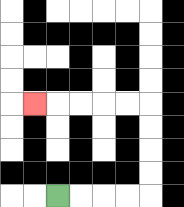{'start': '[2, 8]', 'end': '[1, 4]', 'path_directions': 'R,R,R,R,U,U,U,U,L,L,L,L,L', 'path_coordinates': '[[2, 8], [3, 8], [4, 8], [5, 8], [6, 8], [6, 7], [6, 6], [6, 5], [6, 4], [5, 4], [4, 4], [3, 4], [2, 4], [1, 4]]'}